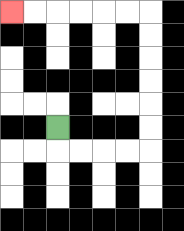{'start': '[2, 5]', 'end': '[0, 0]', 'path_directions': 'D,R,R,R,R,U,U,U,U,U,U,L,L,L,L,L,L', 'path_coordinates': '[[2, 5], [2, 6], [3, 6], [4, 6], [5, 6], [6, 6], [6, 5], [6, 4], [6, 3], [6, 2], [6, 1], [6, 0], [5, 0], [4, 0], [3, 0], [2, 0], [1, 0], [0, 0]]'}